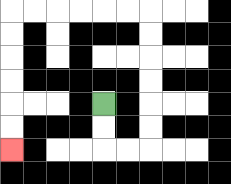{'start': '[4, 4]', 'end': '[0, 6]', 'path_directions': 'D,D,R,R,U,U,U,U,U,U,L,L,L,L,L,L,D,D,D,D,D,D', 'path_coordinates': '[[4, 4], [4, 5], [4, 6], [5, 6], [6, 6], [6, 5], [6, 4], [6, 3], [6, 2], [6, 1], [6, 0], [5, 0], [4, 0], [3, 0], [2, 0], [1, 0], [0, 0], [0, 1], [0, 2], [0, 3], [0, 4], [0, 5], [0, 6]]'}